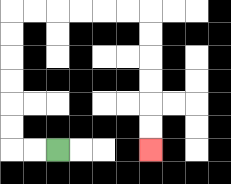{'start': '[2, 6]', 'end': '[6, 6]', 'path_directions': 'L,L,U,U,U,U,U,U,R,R,R,R,R,R,D,D,D,D,D,D', 'path_coordinates': '[[2, 6], [1, 6], [0, 6], [0, 5], [0, 4], [0, 3], [0, 2], [0, 1], [0, 0], [1, 0], [2, 0], [3, 0], [4, 0], [5, 0], [6, 0], [6, 1], [6, 2], [6, 3], [6, 4], [6, 5], [6, 6]]'}